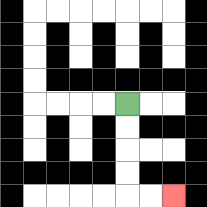{'start': '[5, 4]', 'end': '[7, 8]', 'path_directions': 'D,D,D,D,R,R', 'path_coordinates': '[[5, 4], [5, 5], [5, 6], [5, 7], [5, 8], [6, 8], [7, 8]]'}